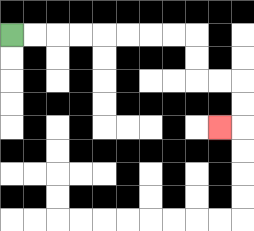{'start': '[0, 1]', 'end': '[9, 5]', 'path_directions': 'R,R,R,R,R,R,R,R,D,D,R,R,D,D,L', 'path_coordinates': '[[0, 1], [1, 1], [2, 1], [3, 1], [4, 1], [5, 1], [6, 1], [7, 1], [8, 1], [8, 2], [8, 3], [9, 3], [10, 3], [10, 4], [10, 5], [9, 5]]'}